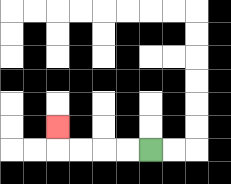{'start': '[6, 6]', 'end': '[2, 5]', 'path_directions': 'L,L,L,L,U', 'path_coordinates': '[[6, 6], [5, 6], [4, 6], [3, 6], [2, 6], [2, 5]]'}